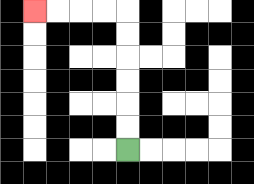{'start': '[5, 6]', 'end': '[1, 0]', 'path_directions': 'U,U,U,U,U,U,L,L,L,L', 'path_coordinates': '[[5, 6], [5, 5], [5, 4], [5, 3], [5, 2], [5, 1], [5, 0], [4, 0], [3, 0], [2, 0], [1, 0]]'}